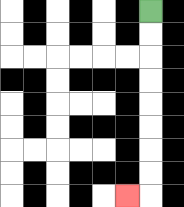{'start': '[6, 0]', 'end': '[5, 8]', 'path_directions': 'D,D,D,D,D,D,D,D,L', 'path_coordinates': '[[6, 0], [6, 1], [6, 2], [6, 3], [6, 4], [6, 5], [6, 6], [6, 7], [6, 8], [5, 8]]'}